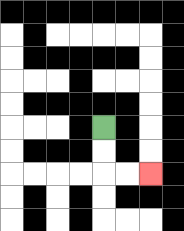{'start': '[4, 5]', 'end': '[6, 7]', 'path_directions': 'D,D,R,R', 'path_coordinates': '[[4, 5], [4, 6], [4, 7], [5, 7], [6, 7]]'}